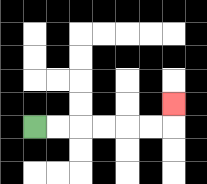{'start': '[1, 5]', 'end': '[7, 4]', 'path_directions': 'R,R,R,R,R,R,U', 'path_coordinates': '[[1, 5], [2, 5], [3, 5], [4, 5], [5, 5], [6, 5], [7, 5], [7, 4]]'}